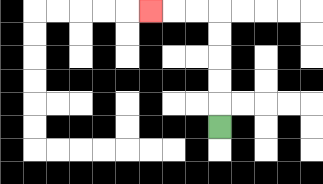{'start': '[9, 5]', 'end': '[6, 0]', 'path_directions': 'U,U,U,U,U,L,L,L', 'path_coordinates': '[[9, 5], [9, 4], [9, 3], [9, 2], [9, 1], [9, 0], [8, 0], [7, 0], [6, 0]]'}